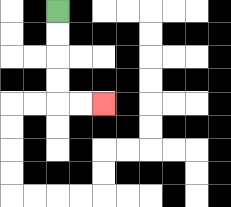{'start': '[2, 0]', 'end': '[4, 4]', 'path_directions': 'D,D,D,D,R,R', 'path_coordinates': '[[2, 0], [2, 1], [2, 2], [2, 3], [2, 4], [3, 4], [4, 4]]'}